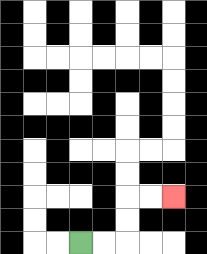{'start': '[3, 10]', 'end': '[7, 8]', 'path_directions': 'R,R,U,U,R,R', 'path_coordinates': '[[3, 10], [4, 10], [5, 10], [5, 9], [5, 8], [6, 8], [7, 8]]'}